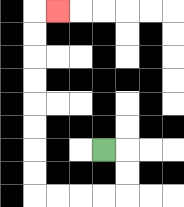{'start': '[4, 6]', 'end': '[2, 0]', 'path_directions': 'R,D,D,L,L,L,L,U,U,U,U,U,U,U,U,R', 'path_coordinates': '[[4, 6], [5, 6], [5, 7], [5, 8], [4, 8], [3, 8], [2, 8], [1, 8], [1, 7], [1, 6], [1, 5], [1, 4], [1, 3], [1, 2], [1, 1], [1, 0], [2, 0]]'}